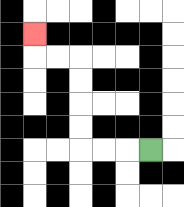{'start': '[6, 6]', 'end': '[1, 1]', 'path_directions': 'L,L,L,U,U,U,U,L,L,U', 'path_coordinates': '[[6, 6], [5, 6], [4, 6], [3, 6], [3, 5], [3, 4], [3, 3], [3, 2], [2, 2], [1, 2], [1, 1]]'}